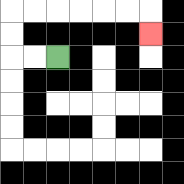{'start': '[2, 2]', 'end': '[6, 1]', 'path_directions': 'L,L,U,U,R,R,R,R,R,R,D', 'path_coordinates': '[[2, 2], [1, 2], [0, 2], [0, 1], [0, 0], [1, 0], [2, 0], [3, 0], [4, 0], [5, 0], [6, 0], [6, 1]]'}